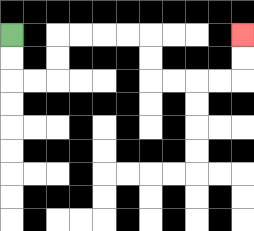{'start': '[0, 1]', 'end': '[10, 1]', 'path_directions': 'D,D,R,R,U,U,R,R,R,R,D,D,R,R,R,R,U,U', 'path_coordinates': '[[0, 1], [0, 2], [0, 3], [1, 3], [2, 3], [2, 2], [2, 1], [3, 1], [4, 1], [5, 1], [6, 1], [6, 2], [6, 3], [7, 3], [8, 3], [9, 3], [10, 3], [10, 2], [10, 1]]'}